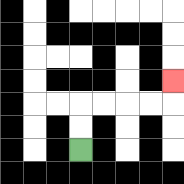{'start': '[3, 6]', 'end': '[7, 3]', 'path_directions': 'U,U,R,R,R,R,U', 'path_coordinates': '[[3, 6], [3, 5], [3, 4], [4, 4], [5, 4], [6, 4], [7, 4], [7, 3]]'}